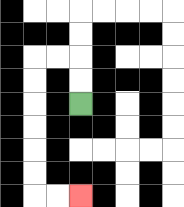{'start': '[3, 4]', 'end': '[3, 8]', 'path_directions': 'U,U,L,L,D,D,D,D,D,D,R,R', 'path_coordinates': '[[3, 4], [3, 3], [3, 2], [2, 2], [1, 2], [1, 3], [1, 4], [1, 5], [1, 6], [1, 7], [1, 8], [2, 8], [3, 8]]'}